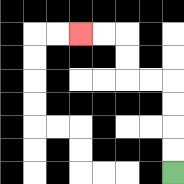{'start': '[7, 7]', 'end': '[3, 1]', 'path_directions': 'U,U,U,U,L,L,U,U,L,L', 'path_coordinates': '[[7, 7], [7, 6], [7, 5], [7, 4], [7, 3], [6, 3], [5, 3], [5, 2], [5, 1], [4, 1], [3, 1]]'}